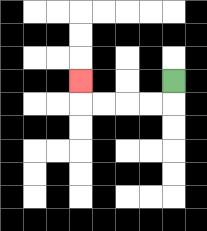{'start': '[7, 3]', 'end': '[3, 3]', 'path_directions': 'D,L,L,L,L,U', 'path_coordinates': '[[7, 3], [7, 4], [6, 4], [5, 4], [4, 4], [3, 4], [3, 3]]'}